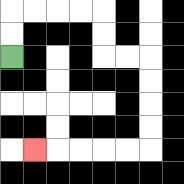{'start': '[0, 2]', 'end': '[1, 6]', 'path_directions': 'U,U,R,R,R,R,D,D,R,R,D,D,D,D,L,L,L,L,L', 'path_coordinates': '[[0, 2], [0, 1], [0, 0], [1, 0], [2, 0], [3, 0], [4, 0], [4, 1], [4, 2], [5, 2], [6, 2], [6, 3], [6, 4], [6, 5], [6, 6], [5, 6], [4, 6], [3, 6], [2, 6], [1, 6]]'}